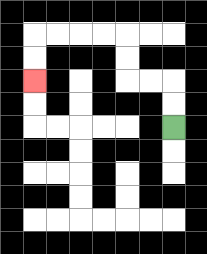{'start': '[7, 5]', 'end': '[1, 3]', 'path_directions': 'U,U,L,L,U,U,L,L,L,L,D,D', 'path_coordinates': '[[7, 5], [7, 4], [7, 3], [6, 3], [5, 3], [5, 2], [5, 1], [4, 1], [3, 1], [2, 1], [1, 1], [1, 2], [1, 3]]'}